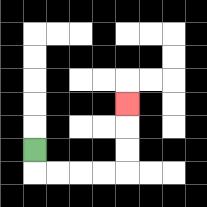{'start': '[1, 6]', 'end': '[5, 4]', 'path_directions': 'D,R,R,R,R,U,U,U', 'path_coordinates': '[[1, 6], [1, 7], [2, 7], [3, 7], [4, 7], [5, 7], [5, 6], [5, 5], [5, 4]]'}